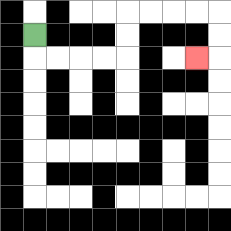{'start': '[1, 1]', 'end': '[8, 2]', 'path_directions': 'D,R,R,R,R,U,U,R,R,R,R,D,D,L', 'path_coordinates': '[[1, 1], [1, 2], [2, 2], [3, 2], [4, 2], [5, 2], [5, 1], [5, 0], [6, 0], [7, 0], [8, 0], [9, 0], [9, 1], [9, 2], [8, 2]]'}